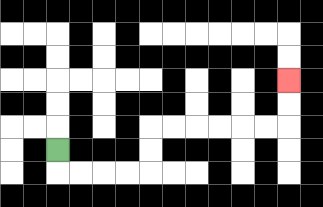{'start': '[2, 6]', 'end': '[12, 3]', 'path_directions': 'D,R,R,R,R,U,U,R,R,R,R,R,R,U,U', 'path_coordinates': '[[2, 6], [2, 7], [3, 7], [4, 7], [5, 7], [6, 7], [6, 6], [6, 5], [7, 5], [8, 5], [9, 5], [10, 5], [11, 5], [12, 5], [12, 4], [12, 3]]'}